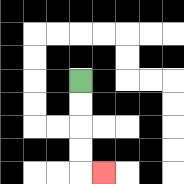{'start': '[3, 3]', 'end': '[4, 7]', 'path_directions': 'D,D,D,D,R', 'path_coordinates': '[[3, 3], [3, 4], [3, 5], [3, 6], [3, 7], [4, 7]]'}